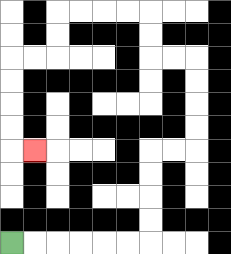{'start': '[0, 10]', 'end': '[1, 6]', 'path_directions': 'R,R,R,R,R,R,U,U,U,U,R,R,U,U,U,U,L,L,U,U,L,L,L,L,D,D,L,L,D,D,D,D,R', 'path_coordinates': '[[0, 10], [1, 10], [2, 10], [3, 10], [4, 10], [5, 10], [6, 10], [6, 9], [6, 8], [6, 7], [6, 6], [7, 6], [8, 6], [8, 5], [8, 4], [8, 3], [8, 2], [7, 2], [6, 2], [6, 1], [6, 0], [5, 0], [4, 0], [3, 0], [2, 0], [2, 1], [2, 2], [1, 2], [0, 2], [0, 3], [0, 4], [0, 5], [0, 6], [1, 6]]'}